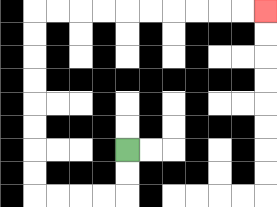{'start': '[5, 6]', 'end': '[11, 0]', 'path_directions': 'D,D,L,L,L,L,U,U,U,U,U,U,U,U,R,R,R,R,R,R,R,R,R,R', 'path_coordinates': '[[5, 6], [5, 7], [5, 8], [4, 8], [3, 8], [2, 8], [1, 8], [1, 7], [1, 6], [1, 5], [1, 4], [1, 3], [1, 2], [1, 1], [1, 0], [2, 0], [3, 0], [4, 0], [5, 0], [6, 0], [7, 0], [8, 0], [9, 0], [10, 0], [11, 0]]'}